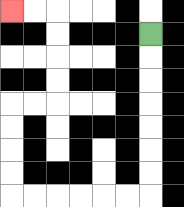{'start': '[6, 1]', 'end': '[0, 0]', 'path_directions': 'D,D,D,D,D,D,D,L,L,L,L,L,L,U,U,U,U,R,R,U,U,U,U,L,L', 'path_coordinates': '[[6, 1], [6, 2], [6, 3], [6, 4], [6, 5], [6, 6], [6, 7], [6, 8], [5, 8], [4, 8], [3, 8], [2, 8], [1, 8], [0, 8], [0, 7], [0, 6], [0, 5], [0, 4], [1, 4], [2, 4], [2, 3], [2, 2], [2, 1], [2, 0], [1, 0], [0, 0]]'}